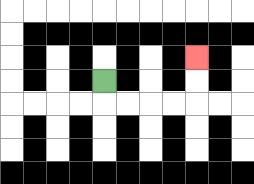{'start': '[4, 3]', 'end': '[8, 2]', 'path_directions': 'D,R,R,R,R,U,U', 'path_coordinates': '[[4, 3], [4, 4], [5, 4], [6, 4], [7, 4], [8, 4], [8, 3], [8, 2]]'}